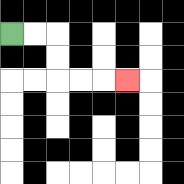{'start': '[0, 1]', 'end': '[5, 3]', 'path_directions': 'R,R,D,D,R,R,R', 'path_coordinates': '[[0, 1], [1, 1], [2, 1], [2, 2], [2, 3], [3, 3], [4, 3], [5, 3]]'}